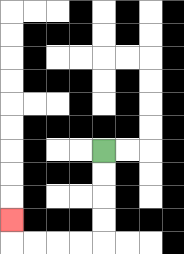{'start': '[4, 6]', 'end': '[0, 9]', 'path_directions': 'D,D,D,D,L,L,L,L,U', 'path_coordinates': '[[4, 6], [4, 7], [4, 8], [4, 9], [4, 10], [3, 10], [2, 10], [1, 10], [0, 10], [0, 9]]'}